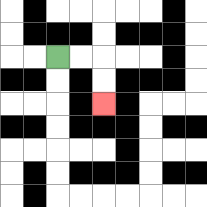{'start': '[2, 2]', 'end': '[4, 4]', 'path_directions': 'R,R,D,D', 'path_coordinates': '[[2, 2], [3, 2], [4, 2], [4, 3], [4, 4]]'}